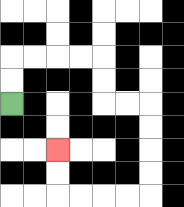{'start': '[0, 4]', 'end': '[2, 6]', 'path_directions': 'U,U,R,R,R,R,D,D,R,R,D,D,D,D,L,L,L,L,U,U', 'path_coordinates': '[[0, 4], [0, 3], [0, 2], [1, 2], [2, 2], [3, 2], [4, 2], [4, 3], [4, 4], [5, 4], [6, 4], [6, 5], [6, 6], [6, 7], [6, 8], [5, 8], [4, 8], [3, 8], [2, 8], [2, 7], [2, 6]]'}